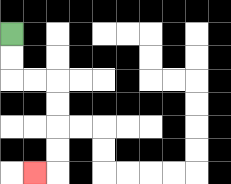{'start': '[0, 1]', 'end': '[1, 7]', 'path_directions': 'D,D,R,R,D,D,D,D,L', 'path_coordinates': '[[0, 1], [0, 2], [0, 3], [1, 3], [2, 3], [2, 4], [2, 5], [2, 6], [2, 7], [1, 7]]'}